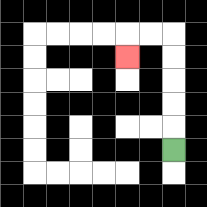{'start': '[7, 6]', 'end': '[5, 2]', 'path_directions': 'U,U,U,U,U,L,L,D', 'path_coordinates': '[[7, 6], [7, 5], [7, 4], [7, 3], [7, 2], [7, 1], [6, 1], [5, 1], [5, 2]]'}